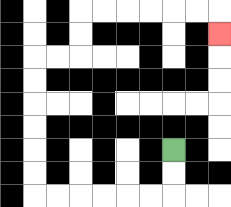{'start': '[7, 6]', 'end': '[9, 1]', 'path_directions': 'D,D,L,L,L,L,L,L,U,U,U,U,U,U,R,R,U,U,R,R,R,R,R,R,D', 'path_coordinates': '[[7, 6], [7, 7], [7, 8], [6, 8], [5, 8], [4, 8], [3, 8], [2, 8], [1, 8], [1, 7], [1, 6], [1, 5], [1, 4], [1, 3], [1, 2], [2, 2], [3, 2], [3, 1], [3, 0], [4, 0], [5, 0], [6, 0], [7, 0], [8, 0], [9, 0], [9, 1]]'}